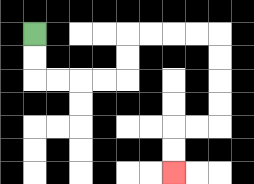{'start': '[1, 1]', 'end': '[7, 7]', 'path_directions': 'D,D,R,R,R,R,U,U,R,R,R,R,D,D,D,D,L,L,D,D', 'path_coordinates': '[[1, 1], [1, 2], [1, 3], [2, 3], [3, 3], [4, 3], [5, 3], [5, 2], [5, 1], [6, 1], [7, 1], [8, 1], [9, 1], [9, 2], [9, 3], [9, 4], [9, 5], [8, 5], [7, 5], [7, 6], [7, 7]]'}